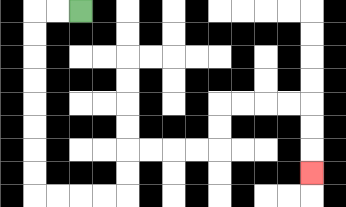{'start': '[3, 0]', 'end': '[13, 7]', 'path_directions': 'L,L,D,D,D,D,D,D,D,D,R,R,R,R,U,U,R,R,R,R,U,U,R,R,R,R,D,D,D', 'path_coordinates': '[[3, 0], [2, 0], [1, 0], [1, 1], [1, 2], [1, 3], [1, 4], [1, 5], [1, 6], [1, 7], [1, 8], [2, 8], [3, 8], [4, 8], [5, 8], [5, 7], [5, 6], [6, 6], [7, 6], [8, 6], [9, 6], [9, 5], [9, 4], [10, 4], [11, 4], [12, 4], [13, 4], [13, 5], [13, 6], [13, 7]]'}